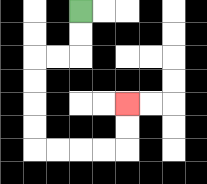{'start': '[3, 0]', 'end': '[5, 4]', 'path_directions': 'D,D,L,L,D,D,D,D,R,R,R,R,U,U', 'path_coordinates': '[[3, 0], [3, 1], [3, 2], [2, 2], [1, 2], [1, 3], [1, 4], [1, 5], [1, 6], [2, 6], [3, 6], [4, 6], [5, 6], [5, 5], [5, 4]]'}